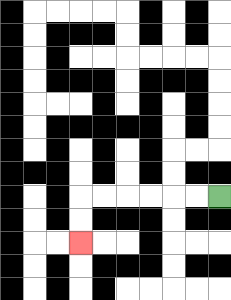{'start': '[9, 8]', 'end': '[3, 10]', 'path_directions': 'L,L,L,L,L,L,D,D', 'path_coordinates': '[[9, 8], [8, 8], [7, 8], [6, 8], [5, 8], [4, 8], [3, 8], [3, 9], [3, 10]]'}